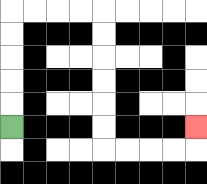{'start': '[0, 5]', 'end': '[8, 5]', 'path_directions': 'U,U,U,U,U,R,R,R,R,D,D,D,D,D,D,R,R,R,R,U', 'path_coordinates': '[[0, 5], [0, 4], [0, 3], [0, 2], [0, 1], [0, 0], [1, 0], [2, 0], [3, 0], [4, 0], [4, 1], [4, 2], [4, 3], [4, 4], [4, 5], [4, 6], [5, 6], [6, 6], [7, 6], [8, 6], [8, 5]]'}